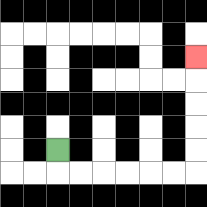{'start': '[2, 6]', 'end': '[8, 2]', 'path_directions': 'D,R,R,R,R,R,R,U,U,U,U,U', 'path_coordinates': '[[2, 6], [2, 7], [3, 7], [4, 7], [5, 7], [6, 7], [7, 7], [8, 7], [8, 6], [8, 5], [8, 4], [8, 3], [8, 2]]'}